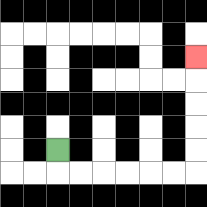{'start': '[2, 6]', 'end': '[8, 2]', 'path_directions': 'D,R,R,R,R,R,R,U,U,U,U,U', 'path_coordinates': '[[2, 6], [2, 7], [3, 7], [4, 7], [5, 7], [6, 7], [7, 7], [8, 7], [8, 6], [8, 5], [8, 4], [8, 3], [8, 2]]'}